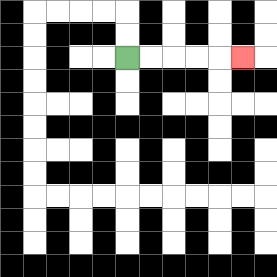{'start': '[5, 2]', 'end': '[10, 2]', 'path_directions': 'R,R,R,R,R', 'path_coordinates': '[[5, 2], [6, 2], [7, 2], [8, 2], [9, 2], [10, 2]]'}